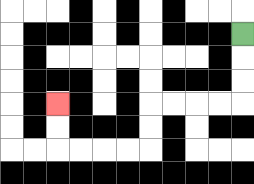{'start': '[10, 1]', 'end': '[2, 4]', 'path_directions': 'D,D,D,L,L,L,L,D,D,L,L,L,L,U,U', 'path_coordinates': '[[10, 1], [10, 2], [10, 3], [10, 4], [9, 4], [8, 4], [7, 4], [6, 4], [6, 5], [6, 6], [5, 6], [4, 6], [3, 6], [2, 6], [2, 5], [2, 4]]'}